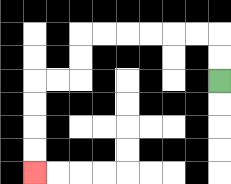{'start': '[9, 3]', 'end': '[1, 7]', 'path_directions': 'U,U,L,L,L,L,L,L,D,D,L,L,D,D,D,D', 'path_coordinates': '[[9, 3], [9, 2], [9, 1], [8, 1], [7, 1], [6, 1], [5, 1], [4, 1], [3, 1], [3, 2], [3, 3], [2, 3], [1, 3], [1, 4], [1, 5], [1, 6], [1, 7]]'}